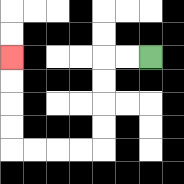{'start': '[6, 2]', 'end': '[0, 2]', 'path_directions': 'L,L,D,D,D,D,L,L,L,L,U,U,U,U', 'path_coordinates': '[[6, 2], [5, 2], [4, 2], [4, 3], [4, 4], [4, 5], [4, 6], [3, 6], [2, 6], [1, 6], [0, 6], [0, 5], [0, 4], [0, 3], [0, 2]]'}